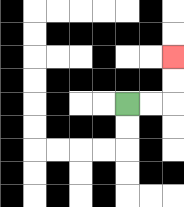{'start': '[5, 4]', 'end': '[7, 2]', 'path_directions': 'R,R,U,U', 'path_coordinates': '[[5, 4], [6, 4], [7, 4], [7, 3], [7, 2]]'}